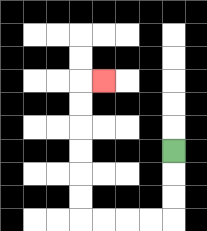{'start': '[7, 6]', 'end': '[4, 3]', 'path_directions': 'D,D,D,L,L,L,L,U,U,U,U,U,U,R', 'path_coordinates': '[[7, 6], [7, 7], [7, 8], [7, 9], [6, 9], [5, 9], [4, 9], [3, 9], [3, 8], [3, 7], [3, 6], [3, 5], [3, 4], [3, 3], [4, 3]]'}